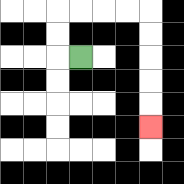{'start': '[3, 2]', 'end': '[6, 5]', 'path_directions': 'L,U,U,R,R,R,R,D,D,D,D,D', 'path_coordinates': '[[3, 2], [2, 2], [2, 1], [2, 0], [3, 0], [4, 0], [5, 0], [6, 0], [6, 1], [6, 2], [6, 3], [6, 4], [6, 5]]'}